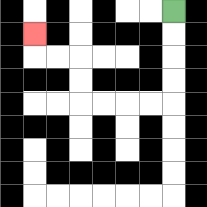{'start': '[7, 0]', 'end': '[1, 1]', 'path_directions': 'D,D,D,D,L,L,L,L,U,U,L,L,U', 'path_coordinates': '[[7, 0], [7, 1], [7, 2], [7, 3], [7, 4], [6, 4], [5, 4], [4, 4], [3, 4], [3, 3], [3, 2], [2, 2], [1, 2], [1, 1]]'}